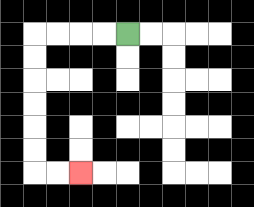{'start': '[5, 1]', 'end': '[3, 7]', 'path_directions': 'L,L,L,L,D,D,D,D,D,D,R,R', 'path_coordinates': '[[5, 1], [4, 1], [3, 1], [2, 1], [1, 1], [1, 2], [1, 3], [1, 4], [1, 5], [1, 6], [1, 7], [2, 7], [3, 7]]'}